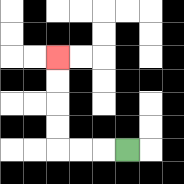{'start': '[5, 6]', 'end': '[2, 2]', 'path_directions': 'L,L,L,U,U,U,U', 'path_coordinates': '[[5, 6], [4, 6], [3, 6], [2, 6], [2, 5], [2, 4], [2, 3], [2, 2]]'}